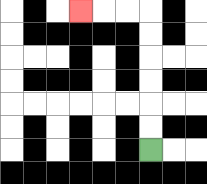{'start': '[6, 6]', 'end': '[3, 0]', 'path_directions': 'U,U,U,U,U,U,L,L,L', 'path_coordinates': '[[6, 6], [6, 5], [6, 4], [6, 3], [6, 2], [6, 1], [6, 0], [5, 0], [4, 0], [3, 0]]'}